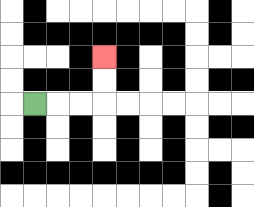{'start': '[1, 4]', 'end': '[4, 2]', 'path_directions': 'R,R,R,U,U', 'path_coordinates': '[[1, 4], [2, 4], [3, 4], [4, 4], [4, 3], [4, 2]]'}